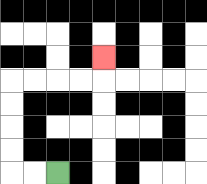{'start': '[2, 7]', 'end': '[4, 2]', 'path_directions': 'L,L,U,U,U,U,R,R,R,R,U', 'path_coordinates': '[[2, 7], [1, 7], [0, 7], [0, 6], [0, 5], [0, 4], [0, 3], [1, 3], [2, 3], [3, 3], [4, 3], [4, 2]]'}